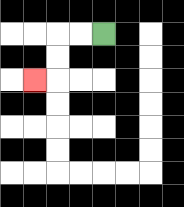{'start': '[4, 1]', 'end': '[1, 3]', 'path_directions': 'L,L,D,D,L', 'path_coordinates': '[[4, 1], [3, 1], [2, 1], [2, 2], [2, 3], [1, 3]]'}